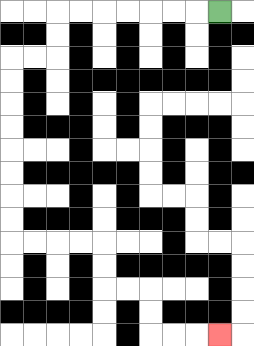{'start': '[9, 0]', 'end': '[9, 14]', 'path_directions': 'L,L,L,L,L,L,L,D,D,L,L,D,D,D,D,D,D,D,D,R,R,R,R,D,D,R,R,D,D,R,R,R', 'path_coordinates': '[[9, 0], [8, 0], [7, 0], [6, 0], [5, 0], [4, 0], [3, 0], [2, 0], [2, 1], [2, 2], [1, 2], [0, 2], [0, 3], [0, 4], [0, 5], [0, 6], [0, 7], [0, 8], [0, 9], [0, 10], [1, 10], [2, 10], [3, 10], [4, 10], [4, 11], [4, 12], [5, 12], [6, 12], [6, 13], [6, 14], [7, 14], [8, 14], [9, 14]]'}